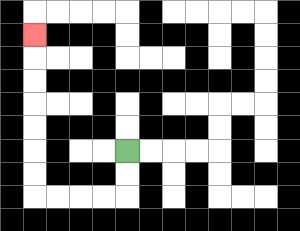{'start': '[5, 6]', 'end': '[1, 1]', 'path_directions': 'D,D,L,L,L,L,U,U,U,U,U,U,U', 'path_coordinates': '[[5, 6], [5, 7], [5, 8], [4, 8], [3, 8], [2, 8], [1, 8], [1, 7], [1, 6], [1, 5], [1, 4], [1, 3], [1, 2], [1, 1]]'}